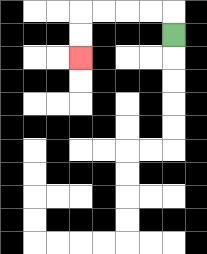{'start': '[7, 1]', 'end': '[3, 2]', 'path_directions': 'U,L,L,L,L,D,D', 'path_coordinates': '[[7, 1], [7, 0], [6, 0], [5, 0], [4, 0], [3, 0], [3, 1], [3, 2]]'}